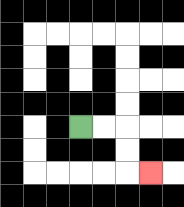{'start': '[3, 5]', 'end': '[6, 7]', 'path_directions': 'R,R,D,D,R', 'path_coordinates': '[[3, 5], [4, 5], [5, 5], [5, 6], [5, 7], [6, 7]]'}